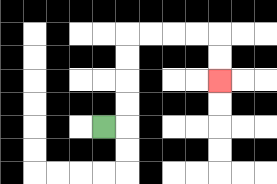{'start': '[4, 5]', 'end': '[9, 3]', 'path_directions': 'R,U,U,U,U,R,R,R,R,D,D', 'path_coordinates': '[[4, 5], [5, 5], [5, 4], [5, 3], [5, 2], [5, 1], [6, 1], [7, 1], [8, 1], [9, 1], [9, 2], [9, 3]]'}